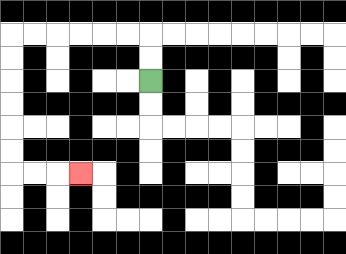{'start': '[6, 3]', 'end': '[3, 7]', 'path_directions': 'U,U,L,L,L,L,L,L,D,D,D,D,D,D,R,R,R', 'path_coordinates': '[[6, 3], [6, 2], [6, 1], [5, 1], [4, 1], [3, 1], [2, 1], [1, 1], [0, 1], [0, 2], [0, 3], [0, 4], [0, 5], [0, 6], [0, 7], [1, 7], [2, 7], [3, 7]]'}